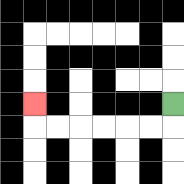{'start': '[7, 4]', 'end': '[1, 4]', 'path_directions': 'D,L,L,L,L,L,L,U', 'path_coordinates': '[[7, 4], [7, 5], [6, 5], [5, 5], [4, 5], [3, 5], [2, 5], [1, 5], [1, 4]]'}